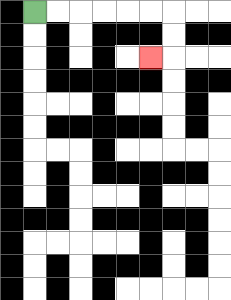{'start': '[1, 0]', 'end': '[6, 2]', 'path_directions': 'R,R,R,R,R,R,D,D,L', 'path_coordinates': '[[1, 0], [2, 0], [3, 0], [4, 0], [5, 0], [6, 0], [7, 0], [7, 1], [7, 2], [6, 2]]'}